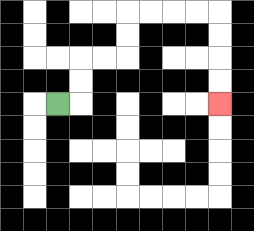{'start': '[2, 4]', 'end': '[9, 4]', 'path_directions': 'R,U,U,R,R,U,U,R,R,R,R,D,D,D,D', 'path_coordinates': '[[2, 4], [3, 4], [3, 3], [3, 2], [4, 2], [5, 2], [5, 1], [5, 0], [6, 0], [7, 0], [8, 0], [9, 0], [9, 1], [9, 2], [9, 3], [9, 4]]'}